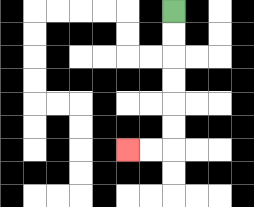{'start': '[7, 0]', 'end': '[5, 6]', 'path_directions': 'D,D,D,D,D,D,L,L', 'path_coordinates': '[[7, 0], [7, 1], [7, 2], [7, 3], [7, 4], [7, 5], [7, 6], [6, 6], [5, 6]]'}